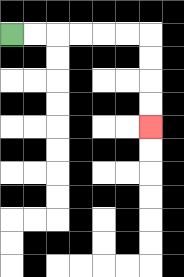{'start': '[0, 1]', 'end': '[6, 5]', 'path_directions': 'R,R,R,R,R,R,D,D,D,D', 'path_coordinates': '[[0, 1], [1, 1], [2, 1], [3, 1], [4, 1], [5, 1], [6, 1], [6, 2], [6, 3], [6, 4], [6, 5]]'}